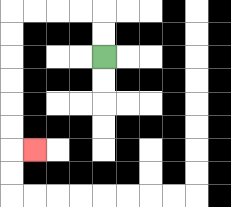{'start': '[4, 2]', 'end': '[1, 6]', 'path_directions': 'U,U,L,L,L,L,D,D,D,D,D,D,R', 'path_coordinates': '[[4, 2], [4, 1], [4, 0], [3, 0], [2, 0], [1, 0], [0, 0], [0, 1], [0, 2], [0, 3], [0, 4], [0, 5], [0, 6], [1, 6]]'}